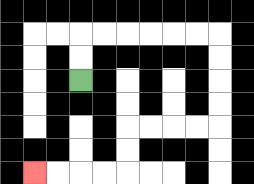{'start': '[3, 3]', 'end': '[1, 7]', 'path_directions': 'U,U,R,R,R,R,R,R,D,D,D,D,L,L,L,L,D,D,L,L,L,L', 'path_coordinates': '[[3, 3], [3, 2], [3, 1], [4, 1], [5, 1], [6, 1], [7, 1], [8, 1], [9, 1], [9, 2], [9, 3], [9, 4], [9, 5], [8, 5], [7, 5], [6, 5], [5, 5], [5, 6], [5, 7], [4, 7], [3, 7], [2, 7], [1, 7]]'}